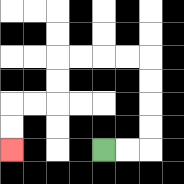{'start': '[4, 6]', 'end': '[0, 6]', 'path_directions': 'R,R,U,U,U,U,L,L,L,L,D,D,L,L,D,D', 'path_coordinates': '[[4, 6], [5, 6], [6, 6], [6, 5], [6, 4], [6, 3], [6, 2], [5, 2], [4, 2], [3, 2], [2, 2], [2, 3], [2, 4], [1, 4], [0, 4], [0, 5], [0, 6]]'}